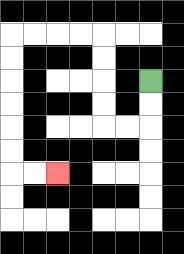{'start': '[6, 3]', 'end': '[2, 7]', 'path_directions': 'D,D,L,L,U,U,U,U,L,L,L,L,D,D,D,D,D,D,R,R', 'path_coordinates': '[[6, 3], [6, 4], [6, 5], [5, 5], [4, 5], [4, 4], [4, 3], [4, 2], [4, 1], [3, 1], [2, 1], [1, 1], [0, 1], [0, 2], [0, 3], [0, 4], [0, 5], [0, 6], [0, 7], [1, 7], [2, 7]]'}